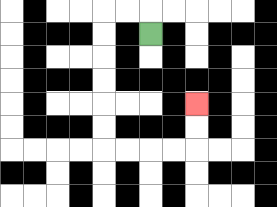{'start': '[6, 1]', 'end': '[8, 4]', 'path_directions': 'U,L,L,D,D,D,D,D,D,R,R,R,R,U,U', 'path_coordinates': '[[6, 1], [6, 0], [5, 0], [4, 0], [4, 1], [4, 2], [4, 3], [4, 4], [4, 5], [4, 6], [5, 6], [6, 6], [7, 6], [8, 6], [8, 5], [8, 4]]'}